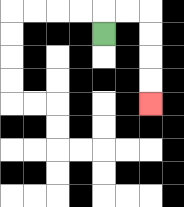{'start': '[4, 1]', 'end': '[6, 4]', 'path_directions': 'U,R,R,D,D,D,D', 'path_coordinates': '[[4, 1], [4, 0], [5, 0], [6, 0], [6, 1], [6, 2], [6, 3], [6, 4]]'}